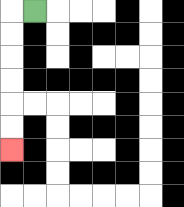{'start': '[1, 0]', 'end': '[0, 6]', 'path_directions': 'L,D,D,D,D,D,D', 'path_coordinates': '[[1, 0], [0, 0], [0, 1], [0, 2], [0, 3], [0, 4], [0, 5], [0, 6]]'}